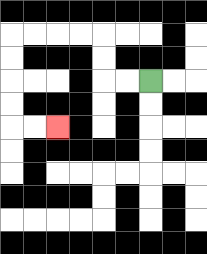{'start': '[6, 3]', 'end': '[2, 5]', 'path_directions': 'L,L,U,U,L,L,L,L,D,D,D,D,R,R', 'path_coordinates': '[[6, 3], [5, 3], [4, 3], [4, 2], [4, 1], [3, 1], [2, 1], [1, 1], [0, 1], [0, 2], [0, 3], [0, 4], [0, 5], [1, 5], [2, 5]]'}